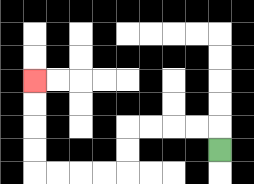{'start': '[9, 6]', 'end': '[1, 3]', 'path_directions': 'U,L,L,L,L,D,D,L,L,L,L,U,U,U,U', 'path_coordinates': '[[9, 6], [9, 5], [8, 5], [7, 5], [6, 5], [5, 5], [5, 6], [5, 7], [4, 7], [3, 7], [2, 7], [1, 7], [1, 6], [1, 5], [1, 4], [1, 3]]'}